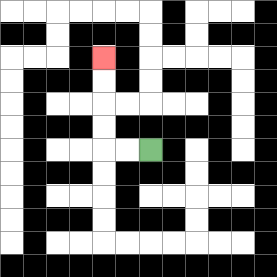{'start': '[6, 6]', 'end': '[4, 2]', 'path_directions': 'L,L,U,U,U,U', 'path_coordinates': '[[6, 6], [5, 6], [4, 6], [4, 5], [4, 4], [4, 3], [4, 2]]'}